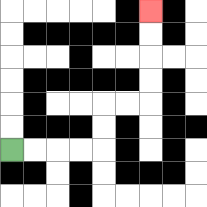{'start': '[0, 6]', 'end': '[6, 0]', 'path_directions': 'R,R,R,R,U,U,R,R,U,U,U,U', 'path_coordinates': '[[0, 6], [1, 6], [2, 6], [3, 6], [4, 6], [4, 5], [4, 4], [5, 4], [6, 4], [6, 3], [6, 2], [6, 1], [6, 0]]'}